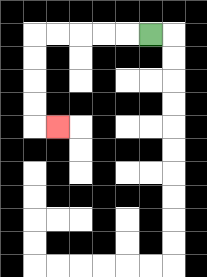{'start': '[6, 1]', 'end': '[2, 5]', 'path_directions': 'L,L,L,L,L,D,D,D,D,R', 'path_coordinates': '[[6, 1], [5, 1], [4, 1], [3, 1], [2, 1], [1, 1], [1, 2], [1, 3], [1, 4], [1, 5], [2, 5]]'}